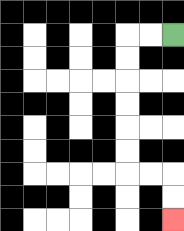{'start': '[7, 1]', 'end': '[7, 9]', 'path_directions': 'L,L,D,D,D,D,D,D,R,R,D,D', 'path_coordinates': '[[7, 1], [6, 1], [5, 1], [5, 2], [5, 3], [5, 4], [5, 5], [5, 6], [5, 7], [6, 7], [7, 7], [7, 8], [7, 9]]'}